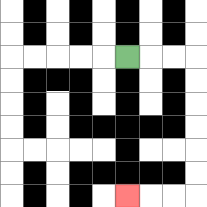{'start': '[5, 2]', 'end': '[5, 8]', 'path_directions': 'R,R,R,D,D,D,D,D,D,L,L,L', 'path_coordinates': '[[5, 2], [6, 2], [7, 2], [8, 2], [8, 3], [8, 4], [8, 5], [8, 6], [8, 7], [8, 8], [7, 8], [6, 8], [5, 8]]'}